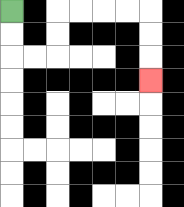{'start': '[0, 0]', 'end': '[6, 3]', 'path_directions': 'D,D,R,R,U,U,R,R,R,R,D,D,D', 'path_coordinates': '[[0, 0], [0, 1], [0, 2], [1, 2], [2, 2], [2, 1], [2, 0], [3, 0], [4, 0], [5, 0], [6, 0], [6, 1], [6, 2], [6, 3]]'}